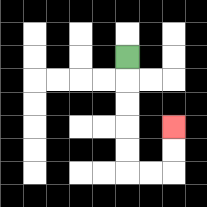{'start': '[5, 2]', 'end': '[7, 5]', 'path_directions': 'D,D,D,D,D,R,R,U,U', 'path_coordinates': '[[5, 2], [5, 3], [5, 4], [5, 5], [5, 6], [5, 7], [6, 7], [7, 7], [7, 6], [7, 5]]'}